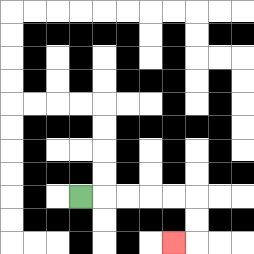{'start': '[3, 8]', 'end': '[7, 10]', 'path_directions': 'R,R,R,R,R,D,D,L', 'path_coordinates': '[[3, 8], [4, 8], [5, 8], [6, 8], [7, 8], [8, 8], [8, 9], [8, 10], [7, 10]]'}